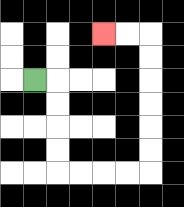{'start': '[1, 3]', 'end': '[4, 1]', 'path_directions': 'R,D,D,D,D,R,R,R,R,U,U,U,U,U,U,L,L', 'path_coordinates': '[[1, 3], [2, 3], [2, 4], [2, 5], [2, 6], [2, 7], [3, 7], [4, 7], [5, 7], [6, 7], [6, 6], [6, 5], [6, 4], [6, 3], [6, 2], [6, 1], [5, 1], [4, 1]]'}